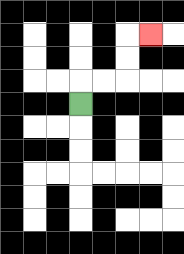{'start': '[3, 4]', 'end': '[6, 1]', 'path_directions': 'U,R,R,U,U,R', 'path_coordinates': '[[3, 4], [3, 3], [4, 3], [5, 3], [5, 2], [5, 1], [6, 1]]'}